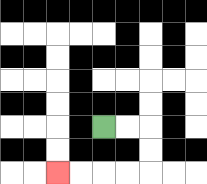{'start': '[4, 5]', 'end': '[2, 7]', 'path_directions': 'R,R,D,D,L,L,L,L', 'path_coordinates': '[[4, 5], [5, 5], [6, 5], [6, 6], [6, 7], [5, 7], [4, 7], [3, 7], [2, 7]]'}